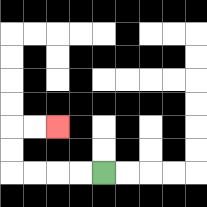{'start': '[4, 7]', 'end': '[2, 5]', 'path_directions': 'L,L,L,L,U,U,R,R', 'path_coordinates': '[[4, 7], [3, 7], [2, 7], [1, 7], [0, 7], [0, 6], [0, 5], [1, 5], [2, 5]]'}